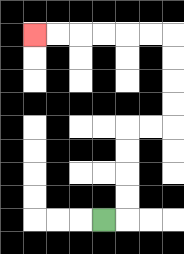{'start': '[4, 9]', 'end': '[1, 1]', 'path_directions': 'R,U,U,U,U,R,R,U,U,U,U,L,L,L,L,L,L', 'path_coordinates': '[[4, 9], [5, 9], [5, 8], [5, 7], [5, 6], [5, 5], [6, 5], [7, 5], [7, 4], [7, 3], [7, 2], [7, 1], [6, 1], [5, 1], [4, 1], [3, 1], [2, 1], [1, 1]]'}